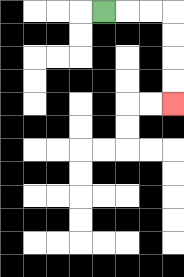{'start': '[4, 0]', 'end': '[7, 4]', 'path_directions': 'R,R,R,D,D,D,D', 'path_coordinates': '[[4, 0], [5, 0], [6, 0], [7, 0], [7, 1], [7, 2], [7, 3], [7, 4]]'}